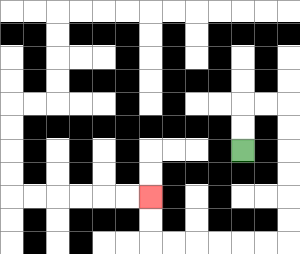{'start': '[10, 6]', 'end': '[6, 8]', 'path_directions': 'U,U,R,R,D,D,D,D,D,D,L,L,L,L,L,L,U,U', 'path_coordinates': '[[10, 6], [10, 5], [10, 4], [11, 4], [12, 4], [12, 5], [12, 6], [12, 7], [12, 8], [12, 9], [12, 10], [11, 10], [10, 10], [9, 10], [8, 10], [7, 10], [6, 10], [6, 9], [6, 8]]'}